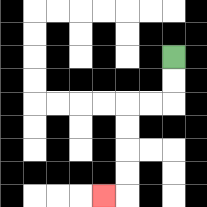{'start': '[7, 2]', 'end': '[4, 8]', 'path_directions': 'D,D,L,L,D,D,D,D,L', 'path_coordinates': '[[7, 2], [7, 3], [7, 4], [6, 4], [5, 4], [5, 5], [5, 6], [5, 7], [5, 8], [4, 8]]'}